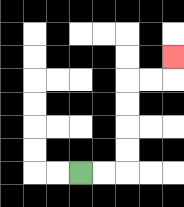{'start': '[3, 7]', 'end': '[7, 2]', 'path_directions': 'R,R,U,U,U,U,R,R,U', 'path_coordinates': '[[3, 7], [4, 7], [5, 7], [5, 6], [5, 5], [5, 4], [5, 3], [6, 3], [7, 3], [7, 2]]'}